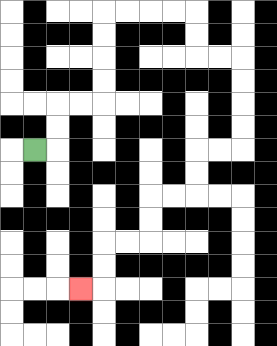{'start': '[1, 6]', 'end': '[3, 12]', 'path_directions': 'R,U,U,R,R,U,U,U,U,R,R,R,R,D,D,R,R,D,D,D,D,L,L,D,D,L,L,D,D,L,L,D,D,L', 'path_coordinates': '[[1, 6], [2, 6], [2, 5], [2, 4], [3, 4], [4, 4], [4, 3], [4, 2], [4, 1], [4, 0], [5, 0], [6, 0], [7, 0], [8, 0], [8, 1], [8, 2], [9, 2], [10, 2], [10, 3], [10, 4], [10, 5], [10, 6], [9, 6], [8, 6], [8, 7], [8, 8], [7, 8], [6, 8], [6, 9], [6, 10], [5, 10], [4, 10], [4, 11], [4, 12], [3, 12]]'}